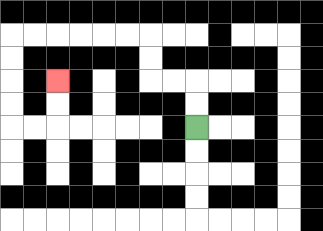{'start': '[8, 5]', 'end': '[2, 3]', 'path_directions': 'U,U,L,L,U,U,L,L,L,L,L,L,D,D,D,D,R,R,U,U', 'path_coordinates': '[[8, 5], [8, 4], [8, 3], [7, 3], [6, 3], [6, 2], [6, 1], [5, 1], [4, 1], [3, 1], [2, 1], [1, 1], [0, 1], [0, 2], [0, 3], [0, 4], [0, 5], [1, 5], [2, 5], [2, 4], [2, 3]]'}